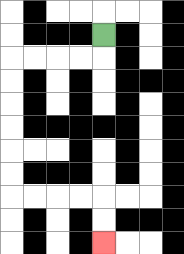{'start': '[4, 1]', 'end': '[4, 10]', 'path_directions': 'D,L,L,L,L,D,D,D,D,D,D,R,R,R,R,D,D', 'path_coordinates': '[[4, 1], [4, 2], [3, 2], [2, 2], [1, 2], [0, 2], [0, 3], [0, 4], [0, 5], [0, 6], [0, 7], [0, 8], [1, 8], [2, 8], [3, 8], [4, 8], [4, 9], [4, 10]]'}